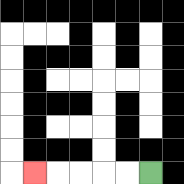{'start': '[6, 7]', 'end': '[1, 7]', 'path_directions': 'L,L,L,L,L', 'path_coordinates': '[[6, 7], [5, 7], [4, 7], [3, 7], [2, 7], [1, 7]]'}